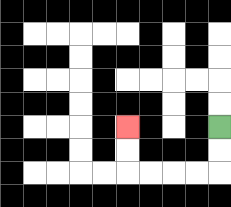{'start': '[9, 5]', 'end': '[5, 5]', 'path_directions': 'D,D,L,L,L,L,U,U', 'path_coordinates': '[[9, 5], [9, 6], [9, 7], [8, 7], [7, 7], [6, 7], [5, 7], [5, 6], [5, 5]]'}